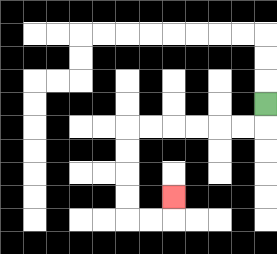{'start': '[11, 4]', 'end': '[7, 8]', 'path_directions': 'D,L,L,L,L,L,L,D,D,D,D,R,R,U', 'path_coordinates': '[[11, 4], [11, 5], [10, 5], [9, 5], [8, 5], [7, 5], [6, 5], [5, 5], [5, 6], [5, 7], [5, 8], [5, 9], [6, 9], [7, 9], [7, 8]]'}